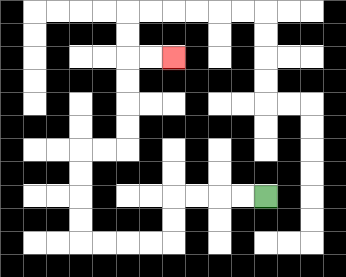{'start': '[11, 8]', 'end': '[7, 2]', 'path_directions': 'L,L,L,L,D,D,L,L,L,L,U,U,U,U,R,R,U,U,U,U,R,R', 'path_coordinates': '[[11, 8], [10, 8], [9, 8], [8, 8], [7, 8], [7, 9], [7, 10], [6, 10], [5, 10], [4, 10], [3, 10], [3, 9], [3, 8], [3, 7], [3, 6], [4, 6], [5, 6], [5, 5], [5, 4], [5, 3], [5, 2], [6, 2], [7, 2]]'}